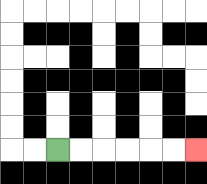{'start': '[2, 6]', 'end': '[8, 6]', 'path_directions': 'R,R,R,R,R,R', 'path_coordinates': '[[2, 6], [3, 6], [4, 6], [5, 6], [6, 6], [7, 6], [8, 6]]'}